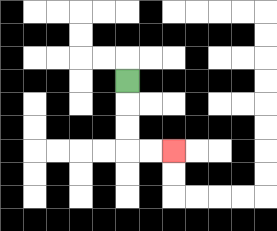{'start': '[5, 3]', 'end': '[7, 6]', 'path_directions': 'D,D,D,R,R', 'path_coordinates': '[[5, 3], [5, 4], [5, 5], [5, 6], [6, 6], [7, 6]]'}